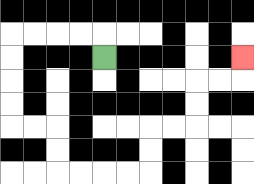{'start': '[4, 2]', 'end': '[10, 2]', 'path_directions': 'U,L,L,L,L,D,D,D,D,R,R,D,D,R,R,R,R,U,U,R,R,U,U,R,R,U', 'path_coordinates': '[[4, 2], [4, 1], [3, 1], [2, 1], [1, 1], [0, 1], [0, 2], [0, 3], [0, 4], [0, 5], [1, 5], [2, 5], [2, 6], [2, 7], [3, 7], [4, 7], [5, 7], [6, 7], [6, 6], [6, 5], [7, 5], [8, 5], [8, 4], [8, 3], [9, 3], [10, 3], [10, 2]]'}